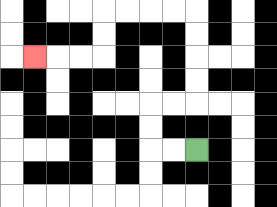{'start': '[8, 6]', 'end': '[1, 2]', 'path_directions': 'L,L,U,U,R,R,U,U,U,U,L,L,L,L,D,D,L,L,L', 'path_coordinates': '[[8, 6], [7, 6], [6, 6], [6, 5], [6, 4], [7, 4], [8, 4], [8, 3], [8, 2], [8, 1], [8, 0], [7, 0], [6, 0], [5, 0], [4, 0], [4, 1], [4, 2], [3, 2], [2, 2], [1, 2]]'}